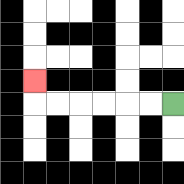{'start': '[7, 4]', 'end': '[1, 3]', 'path_directions': 'L,L,L,L,L,L,U', 'path_coordinates': '[[7, 4], [6, 4], [5, 4], [4, 4], [3, 4], [2, 4], [1, 4], [1, 3]]'}